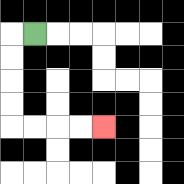{'start': '[1, 1]', 'end': '[4, 5]', 'path_directions': 'L,D,D,D,D,R,R,R,R', 'path_coordinates': '[[1, 1], [0, 1], [0, 2], [0, 3], [0, 4], [0, 5], [1, 5], [2, 5], [3, 5], [4, 5]]'}